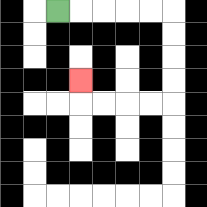{'start': '[2, 0]', 'end': '[3, 3]', 'path_directions': 'R,R,R,R,R,D,D,D,D,L,L,L,L,U', 'path_coordinates': '[[2, 0], [3, 0], [4, 0], [5, 0], [6, 0], [7, 0], [7, 1], [7, 2], [7, 3], [7, 4], [6, 4], [5, 4], [4, 4], [3, 4], [3, 3]]'}